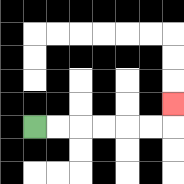{'start': '[1, 5]', 'end': '[7, 4]', 'path_directions': 'R,R,R,R,R,R,U', 'path_coordinates': '[[1, 5], [2, 5], [3, 5], [4, 5], [5, 5], [6, 5], [7, 5], [7, 4]]'}